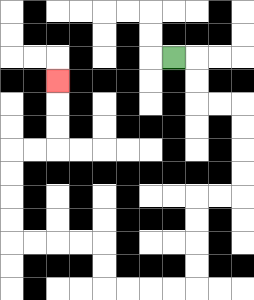{'start': '[7, 2]', 'end': '[2, 3]', 'path_directions': 'R,D,D,R,R,D,D,D,D,L,L,D,D,D,D,L,L,L,L,U,U,L,L,L,L,U,U,U,U,R,R,U,U,U', 'path_coordinates': '[[7, 2], [8, 2], [8, 3], [8, 4], [9, 4], [10, 4], [10, 5], [10, 6], [10, 7], [10, 8], [9, 8], [8, 8], [8, 9], [8, 10], [8, 11], [8, 12], [7, 12], [6, 12], [5, 12], [4, 12], [4, 11], [4, 10], [3, 10], [2, 10], [1, 10], [0, 10], [0, 9], [0, 8], [0, 7], [0, 6], [1, 6], [2, 6], [2, 5], [2, 4], [2, 3]]'}